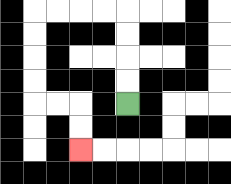{'start': '[5, 4]', 'end': '[3, 6]', 'path_directions': 'U,U,U,U,L,L,L,L,D,D,D,D,R,R,D,D', 'path_coordinates': '[[5, 4], [5, 3], [5, 2], [5, 1], [5, 0], [4, 0], [3, 0], [2, 0], [1, 0], [1, 1], [1, 2], [1, 3], [1, 4], [2, 4], [3, 4], [3, 5], [3, 6]]'}